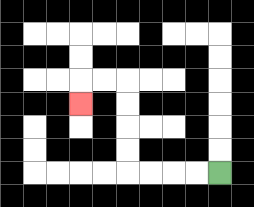{'start': '[9, 7]', 'end': '[3, 4]', 'path_directions': 'L,L,L,L,U,U,U,U,L,L,D', 'path_coordinates': '[[9, 7], [8, 7], [7, 7], [6, 7], [5, 7], [5, 6], [5, 5], [5, 4], [5, 3], [4, 3], [3, 3], [3, 4]]'}